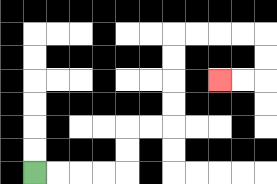{'start': '[1, 7]', 'end': '[9, 3]', 'path_directions': 'R,R,R,R,U,U,R,R,U,U,U,U,R,R,R,R,D,D,L,L', 'path_coordinates': '[[1, 7], [2, 7], [3, 7], [4, 7], [5, 7], [5, 6], [5, 5], [6, 5], [7, 5], [7, 4], [7, 3], [7, 2], [7, 1], [8, 1], [9, 1], [10, 1], [11, 1], [11, 2], [11, 3], [10, 3], [9, 3]]'}